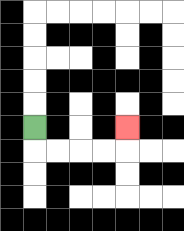{'start': '[1, 5]', 'end': '[5, 5]', 'path_directions': 'D,R,R,R,R,U', 'path_coordinates': '[[1, 5], [1, 6], [2, 6], [3, 6], [4, 6], [5, 6], [5, 5]]'}